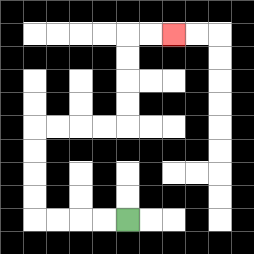{'start': '[5, 9]', 'end': '[7, 1]', 'path_directions': 'L,L,L,L,U,U,U,U,R,R,R,R,U,U,U,U,R,R', 'path_coordinates': '[[5, 9], [4, 9], [3, 9], [2, 9], [1, 9], [1, 8], [1, 7], [1, 6], [1, 5], [2, 5], [3, 5], [4, 5], [5, 5], [5, 4], [5, 3], [5, 2], [5, 1], [6, 1], [7, 1]]'}